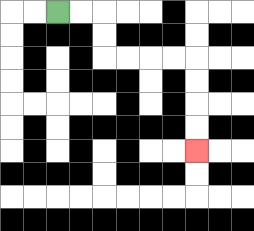{'start': '[2, 0]', 'end': '[8, 6]', 'path_directions': 'R,R,D,D,R,R,R,R,D,D,D,D', 'path_coordinates': '[[2, 0], [3, 0], [4, 0], [4, 1], [4, 2], [5, 2], [6, 2], [7, 2], [8, 2], [8, 3], [8, 4], [8, 5], [8, 6]]'}